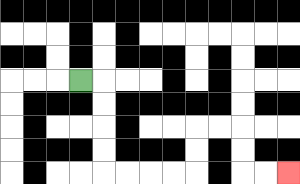{'start': '[3, 3]', 'end': '[12, 7]', 'path_directions': 'R,D,D,D,D,R,R,R,R,U,U,R,R,D,D,R,R', 'path_coordinates': '[[3, 3], [4, 3], [4, 4], [4, 5], [4, 6], [4, 7], [5, 7], [6, 7], [7, 7], [8, 7], [8, 6], [8, 5], [9, 5], [10, 5], [10, 6], [10, 7], [11, 7], [12, 7]]'}